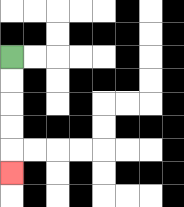{'start': '[0, 2]', 'end': '[0, 7]', 'path_directions': 'D,D,D,D,D', 'path_coordinates': '[[0, 2], [0, 3], [0, 4], [0, 5], [0, 6], [0, 7]]'}